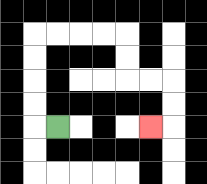{'start': '[2, 5]', 'end': '[6, 5]', 'path_directions': 'L,U,U,U,U,R,R,R,R,D,D,R,R,D,D,L', 'path_coordinates': '[[2, 5], [1, 5], [1, 4], [1, 3], [1, 2], [1, 1], [2, 1], [3, 1], [4, 1], [5, 1], [5, 2], [5, 3], [6, 3], [7, 3], [7, 4], [7, 5], [6, 5]]'}